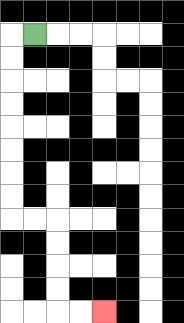{'start': '[1, 1]', 'end': '[4, 13]', 'path_directions': 'L,D,D,D,D,D,D,D,D,R,R,D,D,D,D,R,R', 'path_coordinates': '[[1, 1], [0, 1], [0, 2], [0, 3], [0, 4], [0, 5], [0, 6], [0, 7], [0, 8], [0, 9], [1, 9], [2, 9], [2, 10], [2, 11], [2, 12], [2, 13], [3, 13], [4, 13]]'}